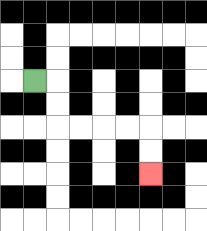{'start': '[1, 3]', 'end': '[6, 7]', 'path_directions': 'R,D,D,R,R,R,R,D,D', 'path_coordinates': '[[1, 3], [2, 3], [2, 4], [2, 5], [3, 5], [4, 5], [5, 5], [6, 5], [6, 6], [6, 7]]'}